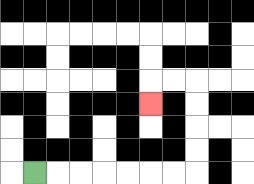{'start': '[1, 7]', 'end': '[6, 4]', 'path_directions': 'R,R,R,R,R,R,R,U,U,U,U,L,L,D', 'path_coordinates': '[[1, 7], [2, 7], [3, 7], [4, 7], [5, 7], [6, 7], [7, 7], [8, 7], [8, 6], [8, 5], [8, 4], [8, 3], [7, 3], [6, 3], [6, 4]]'}